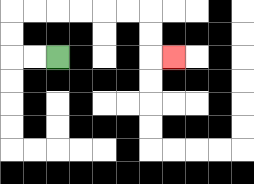{'start': '[2, 2]', 'end': '[7, 2]', 'path_directions': 'L,L,U,U,R,R,R,R,R,R,D,D,R', 'path_coordinates': '[[2, 2], [1, 2], [0, 2], [0, 1], [0, 0], [1, 0], [2, 0], [3, 0], [4, 0], [5, 0], [6, 0], [6, 1], [6, 2], [7, 2]]'}